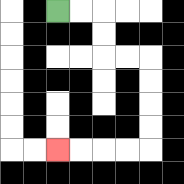{'start': '[2, 0]', 'end': '[2, 6]', 'path_directions': 'R,R,D,D,R,R,D,D,D,D,L,L,L,L', 'path_coordinates': '[[2, 0], [3, 0], [4, 0], [4, 1], [4, 2], [5, 2], [6, 2], [6, 3], [6, 4], [6, 5], [6, 6], [5, 6], [4, 6], [3, 6], [2, 6]]'}